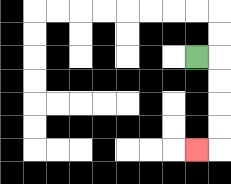{'start': '[8, 2]', 'end': '[8, 6]', 'path_directions': 'R,D,D,D,D,L', 'path_coordinates': '[[8, 2], [9, 2], [9, 3], [9, 4], [9, 5], [9, 6], [8, 6]]'}